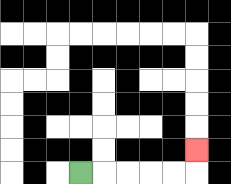{'start': '[3, 7]', 'end': '[8, 6]', 'path_directions': 'R,R,R,R,R,U', 'path_coordinates': '[[3, 7], [4, 7], [5, 7], [6, 7], [7, 7], [8, 7], [8, 6]]'}